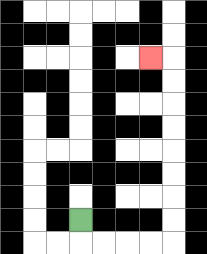{'start': '[3, 9]', 'end': '[6, 2]', 'path_directions': 'D,R,R,R,R,U,U,U,U,U,U,U,U,L', 'path_coordinates': '[[3, 9], [3, 10], [4, 10], [5, 10], [6, 10], [7, 10], [7, 9], [7, 8], [7, 7], [7, 6], [7, 5], [7, 4], [7, 3], [7, 2], [6, 2]]'}